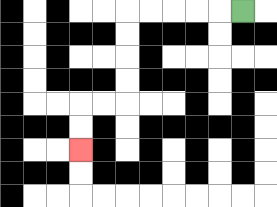{'start': '[10, 0]', 'end': '[3, 6]', 'path_directions': 'L,L,L,L,L,D,D,D,D,L,L,D,D', 'path_coordinates': '[[10, 0], [9, 0], [8, 0], [7, 0], [6, 0], [5, 0], [5, 1], [5, 2], [5, 3], [5, 4], [4, 4], [3, 4], [3, 5], [3, 6]]'}